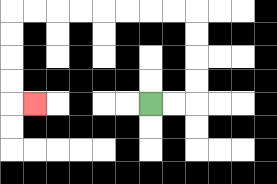{'start': '[6, 4]', 'end': '[1, 4]', 'path_directions': 'R,R,U,U,U,U,L,L,L,L,L,L,L,L,D,D,D,D,R', 'path_coordinates': '[[6, 4], [7, 4], [8, 4], [8, 3], [8, 2], [8, 1], [8, 0], [7, 0], [6, 0], [5, 0], [4, 0], [3, 0], [2, 0], [1, 0], [0, 0], [0, 1], [0, 2], [0, 3], [0, 4], [1, 4]]'}